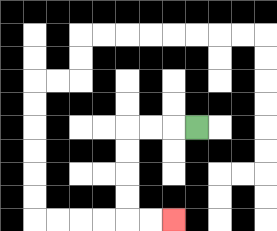{'start': '[8, 5]', 'end': '[7, 9]', 'path_directions': 'L,L,L,D,D,D,D,R,R', 'path_coordinates': '[[8, 5], [7, 5], [6, 5], [5, 5], [5, 6], [5, 7], [5, 8], [5, 9], [6, 9], [7, 9]]'}